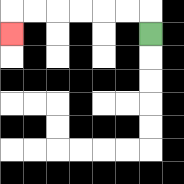{'start': '[6, 1]', 'end': '[0, 1]', 'path_directions': 'U,L,L,L,L,L,L,D', 'path_coordinates': '[[6, 1], [6, 0], [5, 0], [4, 0], [3, 0], [2, 0], [1, 0], [0, 0], [0, 1]]'}